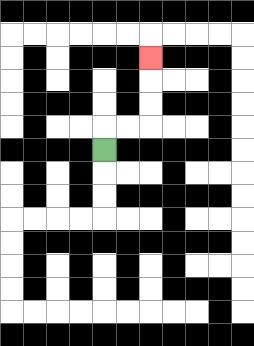{'start': '[4, 6]', 'end': '[6, 2]', 'path_directions': 'U,R,R,U,U,U', 'path_coordinates': '[[4, 6], [4, 5], [5, 5], [6, 5], [6, 4], [6, 3], [6, 2]]'}